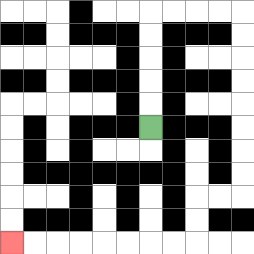{'start': '[6, 5]', 'end': '[0, 10]', 'path_directions': 'U,U,U,U,U,R,R,R,R,D,D,D,D,D,D,D,D,L,L,D,D,L,L,L,L,L,L,L,L', 'path_coordinates': '[[6, 5], [6, 4], [6, 3], [6, 2], [6, 1], [6, 0], [7, 0], [8, 0], [9, 0], [10, 0], [10, 1], [10, 2], [10, 3], [10, 4], [10, 5], [10, 6], [10, 7], [10, 8], [9, 8], [8, 8], [8, 9], [8, 10], [7, 10], [6, 10], [5, 10], [4, 10], [3, 10], [2, 10], [1, 10], [0, 10]]'}